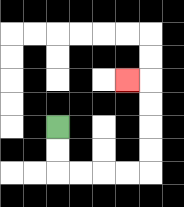{'start': '[2, 5]', 'end': '[5, 3]', 'path_directions': 'D,D,R,R,R,R,U,U,U,U,L', 'path_coordinates': '[[2, 5], [2, 6], [2, 7], [3, 7], [4, 7], [5, 7], [6, 7], [6, 6], [6, 5], [6, 4], [6, 3], [5, 3]]'}